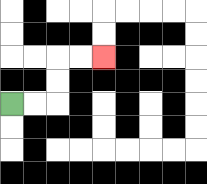{'start': '[0, 4]', 'end': '[4, 2]', 'path_directions': 'R,R,U,U,R,R', 'path_coordinates': '[[0, 4], [1, 4], [2, 4], [2, 3], [2, 2], [3, 2], [4, 2]]'}